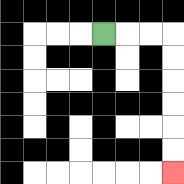{'start': '[4, 1]', 'end': '[7, 7]', 'path_directions': 'R,R,R,D,D,D,D,D,D', 'path_coordinates': '[[4, 1], [5, 1], [6, 1], [7, 1], [7, 2], [7, 3], [7, 4], [7, 5], [7, 6], [7, 7]]'}